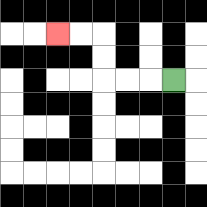{'start': '[7, 3]', 'end': '[2, 1]', 'path_directions': 'L,L,L,U,U,L,L', 'path_coordinates': '[[7, 3], [6, 3], [5, 3], [4, 3], [4, 2], [4, 1], [3, 1], [2, 1]]'}